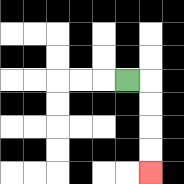{'start': '[5, 3]', 'end': '[6, 7]', 'path_directions': 'R,D,D,D,D', 'path_coordinates': '[[5, 3], [6, 3], [6, 4], [6, 5], [6, 6], [6, 7]]'}